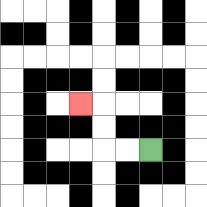{'start': '[6, 6]', 'end': '[3, 4]', 'path_directions': 'L,L,U,U,L', 'path_coordinates': '[[6, 6], [5, 6], [4, 6], [4, 5], [4, 4], [3, 4]]'}